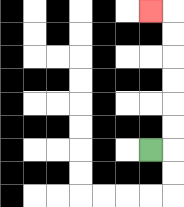{'start': '[6, 6]', 'end': '[6, 0]', 'path_directions': 'R,U,U,U,U,U,U,L', 'path_coordinates': '[[6, 6], [7, 6], [7, 5], [7, 4], [7, 3], [7, 2], [7, 1], [7, 0], [6, 0]]'}